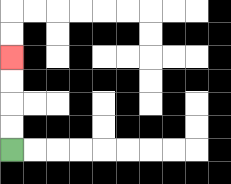{'start': '[0, 6]', 'end': '[0, 2]', 'path_directions': 'U,U,U,U', 'path_coordinates': '[[0, 6], [0, 5], [0, 4], [0, 3], [0, 2]]'}